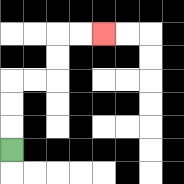{'start': '[0, 6]', 'end': '[4, 1]', 'path_directions': 'U,U,U,R,R,U,U,R,R', 'path_coordinates': '[[0, 6], [0, 5], [0, 4], [0, 3], [1, 3], [2, 3], [2, 2], [2, 1], [3, 1], [4, 1]]'}